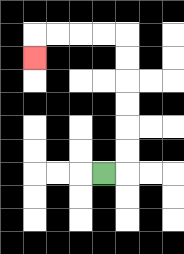{'start': '[4, 7]', 'end': '[1, 2]', 'path_directions': 'R,U,U,U,U,U,U,L,L,L,L,D', 'path_coordinates': '[[4, 7], [5, 7], [5, 6], [5, 5], [5, 4], [5, 3], [5, 2], [5, 1], [4, 1], [3, 1], [2, 1], [1, 1], [1, 2]]'}